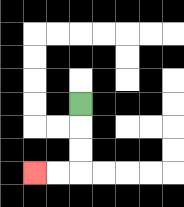{'start': '[3, 4]', 'end': '[1, 7]', 'path_directions': 'D,D,D,L,L', 'path_coordinates': '[[3, 4], [3, 5], [3, 6], [3, 7], [2, 7], [1, 7]]'}